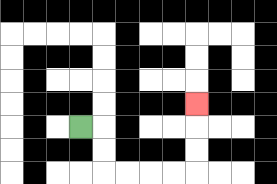{'start': '[3, 5]', 'end': '[8, 4]', 'path_directions': 'R,D,D,R,R,R,R,U,U,U', 'path_coordinates': '[[3, 5], [4, 5], [4, 6], [4, 7], [5, 7], [6, 7], [7, 7], [8, 7], [8, 6], [8, 5], [8, 4]]'}